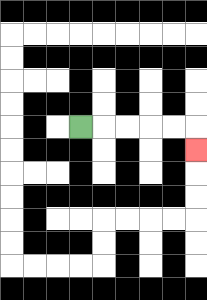{'start': '[3, 5]', 'end': '[8, 6]', 'path_directions': 'R,R,R,R,R,D', 'path_coordinates': '[[3, 5], [4, 5], [5, 5], [6, 5], [7, 5], [8, 5], [8, 6]]'}